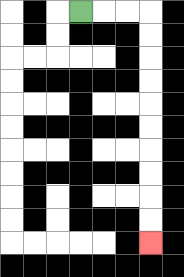{'start': '[3, 0]', 'end': '[6, 10]', 'path_directions': 'R,R,R,D,D,D,D,D,D,D,D,D,D', 'path_coordinates': '[[3, 0], [4, 0], [5, 0], [6, 0], [6, 1], [6, 2], [6, 3], [6, 4], [6, 5], [6, 6], [6, 7], [6, 8], [6, 9], [6, 10]]'}